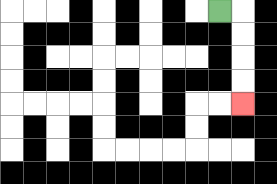{'start': '[9, 0]', 'end': '[10, 4]', 'path_directions': 'R,D,D,D,D', 'path_coordinates': '[[9, 0], [10, 0], [10, 1], [10, 2], [10, 3], [10, 4]]'}